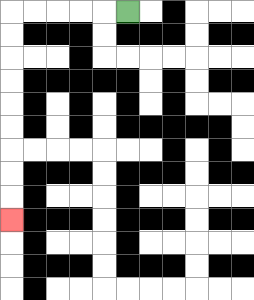{'start': '[5, 0]', 'end': '[0, 9]', 'path_directions': 'L,L,L,L,L,D,D,D,D,D,D,D,D,D', 'path_coordinates': '[[5, 0], [4, 0], [3, 0], [2, 0], [1, 0], [0, 0], [0, 1], [0, 2], [0, 3], [0, 4], [0, 5], [0, 6], [0, 7], [0, 8], [0, 9]]'}